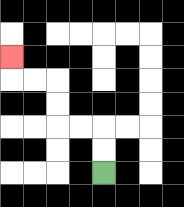{'start': '[4, 7]', 'end': '[0, 2]', 'path_directions': 'U,U,L,L,U,U,L,L,U', 'path_coordinates': '[[4, 7], [4, 6], [4, 5], [3, 5], [2, 5], [2, 4], [2, 3], [1, 3], [0, 3], [0, 2]]'}